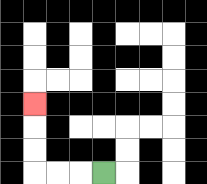{'start': '[4, 7]', 'end': '[1, 4]', 'path_directions': 'L,L,L,U,U,U', 'path_coordinates': '[[4, 7], [3, 7], [2, 7], [1, 7], [1, 6], [1, 5], [1, 4]]'}